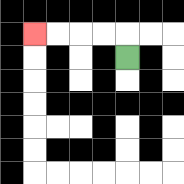{'start': '[5, 2]', 'end': '[1, 1]', 'path_directions': 'U,L,L,L,L', 'path_coordinates': '[[5, 2], [5, 1], [4, 1], [3, 1], [2, 1], [1, 1]]'}